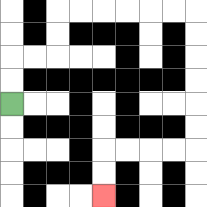{'start': '[0, 4]', 'end': '[4, 8]', 'path_directions': 'U,U,R,R,U,U,R,R,R,R,R,R,D,D,D,D,D,D,L,L,L,L,D,D', 'path_coordinates': '[[0, 4], [0, 3], [0, 2], [1, 2], [2, 2], [2, 1], [2, 0], [3, 0], [4, 0], [5, 0], [6, 0], [7, 0], [8, 0], [8, 1], [8, 2], [8, 3], [8, 4], [8, 5], [8, 6], [7, 6], [6, 6], [5, 6], [4, 6], [4, 7], [4, 8]]'}